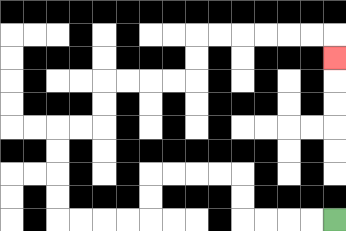{'start': '[14, 9]', 'end': '[14, 2]', 'path_directions': 'L,L,L,L,U,U,L,L,L,L,D,D,L,L,L,L,U,U,U,U,R,R,U,U,R,R,R,R,U,U,R,R,R,R,R,R,D', 'path_coordinates': '[[14, 9], [13, 9], [12, 9], [11, 9], [10, 9], [10, 8], [10, 7], [9, 7], [8, 7], [7, 7], [6, 7], [6, 8], [6, 9], [5, 9], [4, 9], [3, 9], [2, 9], [2, 8], [2, 7], [2, 6], [2, 5], [3, 5], [4, 5], [4, 4], [4, 3], [5, 3], [6, 3], [7, 3], [8, 3], [8, 2], [8, 1], [9, 1], [10, 1], [11, 1], [12, 1], [13, 1], [14, 1], [14, 2]]'}